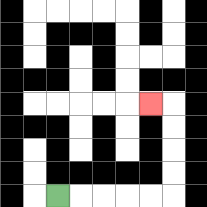{'start': '[2, 8]', 'end': '[6, 4]', 'path_directions': 'R,R,R,R,R,U,U,U,U,L', 'path_coordinates': '[[2, 8], [3, 8], [4, 8], [5, 8], [6, 8], [7, 8], [7, 7], [7, 6], [7, 5], [7, 4], [6, 4]]'}